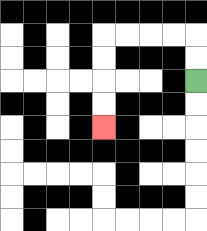{'start': '[8, 3]', 'end': '[4, 5]', 'path_directions': 'U,U,L,L,L,L,D,D,D,D', 'path_coordinates': '[[8, 3], [8, 2], [8, 1], [7, 1], [6, 1], [5, 1], [4, 1], [4, 2], [4, 3], [4, 4], [4, 5]]'}